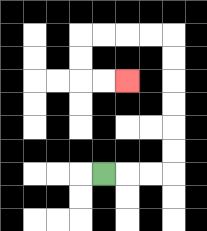{'start': '[4, 7]', 'end': '[5, 3]', 'path_directions': 'R,R,R,U,U,U,U,U,U,L,L,L,L,D,D,R,R', 'path_coordinates': '[[4, 7], [5, 7], [6, 7], [7, 7], [7, 6], [7, 5], [7, 4], [7, 3], [7, 2], [7, 1], [6, 1], [5, 1], [4, 1], [3, 1], [3, 2], [3, 3], [4, 3], [5, 3]]'}